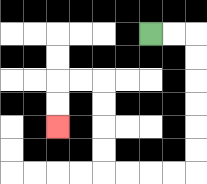{'start': '[6, 1]', 'end': '[2, 5]', 'path_directions': 'R,R,D,D,D,D,D,D,L,L,L,L,U,U,U,U,L,L,D,D', 'path_coordinates': '[[6, 1], [7, 1], [8, 1], [8, 2], [8, 3], [8, 4], [8, 5], [8, 6], [8, 7], [7, 7], [6, 7], [5, 7], [4, 7], [4, 6], [4, 5], [4, 4], [4, 3], [3, 3], [2, 3], [2, 4], [2, 5]]'}